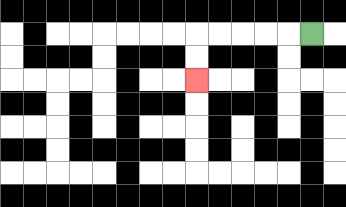{'start': '[13, 1]', 'end': '[8, 3]', 'path_directions': 'L,L,L,L,L,D,D', 'path_coordinates': '[[13, 1], [12, 1], [11, 1], [10, 1], [9, 1], [8, 1], [8, 2], [8, 3]]'}